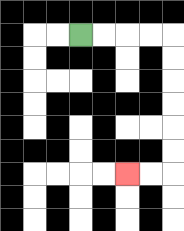{'start': '[3, 1]', 'end': '[5, 7]', 'path_directions': 'R,R,R,R,D,D,D,D,D,D,L,L', 'path_coordinates': '[[3, 1], [4, 1], [5, 1], [6, 1], [7, 1], [7, 2], [7, 3], [7, 4], [7, 5], [7, 6], [7, 7], [6, 7], [5, 7]]'}